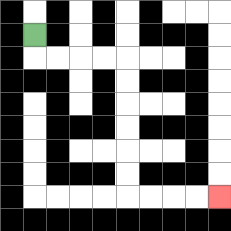{'start': '[1, 1]', 'end': '[9, 8]', 'path_directions': 'D,R,R,R,R,D,D,D,D,D,D,R,R,R,R', 'path_coordinates': '[[1, 1], [1, 2], [2, 2], [3, 2], [4, 2], [5, 2], [5, 3], [5, 4], [5, 5], [5, 6], [5, 7], [5, 8], [6, 8], [7, 8], [8, 8], [9, 8]]'}